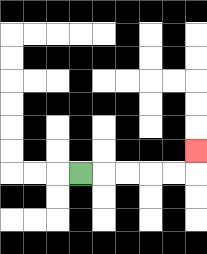{'start': '[3, 7]', 'end': '[8, 6]', 'path_directions': 'R,R,R,R,R,U', 'path_coordinates': '[[3, 7], [4, 7], [5, 7], [6, 7], [7, 7], [8, 7], [8, 6]]'}